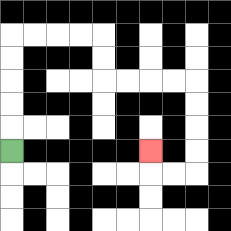{'start': '[0, 6]', 'end': '[6, 6]', 'path_directions': 'U,U,U,U,U,R,R,R,R,D,D,R,R,R,R,D,D,D,D,L,L,U', 'path_coordinates': '[[0, 6], [0, 5], [0, 4], [0, 3], [0, 2], [0, 1], [1, 1], [2, 1], [3, 1], [4, 1], [4, 2], [4, 3], [5, 3], [6, 3], [7, 3], [8, 3], [8, 4], [8, 5], [8, 6], [8, 7], [7, 7], [6, 7], [6, 6]]'}